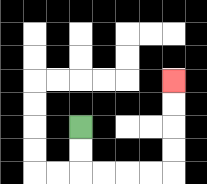{'start': '[3, 5]', 'end': '[7, 3]', 'path_directions': 'D,D,R,R,R,R,U,U,U,U', 'path_coordinates': '[[3, 5], [3, 6], [3, 7], [4, 7], [5, 7], [6, 7], [7, 7], [7, 6], [7, 5], [7, 4], [7, 3]]'}